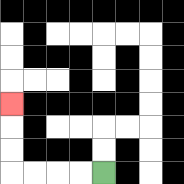{'start': '[4, 7]', 'end': '[0, 4]', 'path_directions': 'L,L,L,L,U,U,U', 'path_coordinates': '[[4, 7], [3, 7], [2, 7], [1, 7], [0, 7], [0, 6], [0, 5], [0, 4]]'}